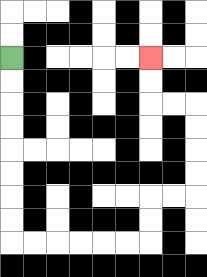{'start': '[0, 2]', 'end': '[6, 2]', 'path_directions': 'D,D,D,D,D,D,D,D,R,R,R,R,R,R,U,U,R,R,U,U,U,U,L,L,U,U', 'path_coordinates': '[[0, 2], [0, 3], [0, 4], [0, 5], [0, 6], [0, 7], [0, 8], [0, 9], [0, 10], [1, 10], [2, 10], [3, 10], [4, 10], [5, 10], [6, 10], [6, 9], [6, 8], [7, 8], [8, 8], [8, 7], [8, 6], [8, 5], [8, 4], [7, 4], [6, 4], [6, 3], [6, 2]]'}